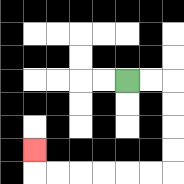{'start': '[5, 3]', 'end': '[1, 6]', 'path_directions': 'R,R,D,D,D,D,L,L,L,L,L,L,U', 'path_coordinates': '[[5, 3], [6, 3], [7, 3], [7, 4], [7, 5], [7, 6], [7, 7], [6, 7], [5, 7], [4, 7], [3, 7], [2, 7], [1, 7], [1, 6]]'}